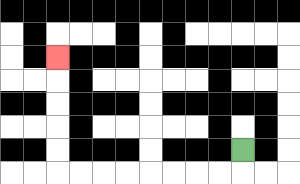{'start': '[10, 6]', 'end': '[2, 2]', 'path_directions': 'D,L,L,L,L,L,L,L,L,U,U,U,U,U', 'path_coordinates': '[[10, 6], [10, 7], [9, 7], [8, 7], [7, 7], [6, 7], [5, 7], [4, 7], [3, 7], [2, 7], [2, 6], [2, 5], [2, 4], [2, 3], [2, 2]]'}